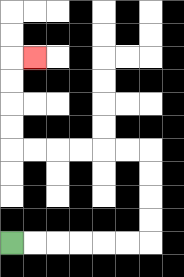{'start': '[0, 10]', 'end': '[1, 2]', 'path_directions': 'R,R,R,R,R,R,U,U,U,U,L,L,L,L,L,L,U,U,U,U,R', 'path_coordinates': '[[0, 10], [1, 10], [2, 10], [3, 10], [4, 10], [5, 10], [6, 10], [6, 9], [6, 8], [6, 7], [6, 6], [5, 6], [4, 6], [3, 6], [2, 6], [1, 6], [0, 6], [0, 5], [0, 4], [0, 3], [0, 2], [1, 2]]'}